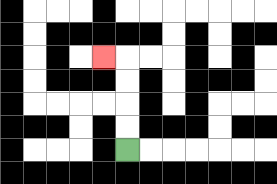{'start': '[5, 6]', 'end': '[4, 2]', 'path_directions': 'U,U,U,U,L', 'path_coordinates': '[[5, 6], [5, 5], [5, 4], [5, 3], [5, 2], [4, 2]]'}